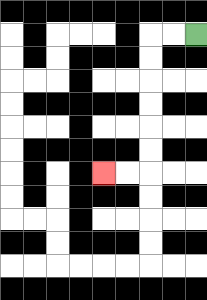{'start': '[8, 1]', 'end': '[4, 7]', 'path_directions': 'L,L,D,D,D,D,D,D,L,L', 'path_coordinates': '[[8, 1], [7, 1], [6, 1], [6, 2], [6, 3], [6, 4], [6, 5], [6, 6], [6, 7], [5, 7], [4, 7]]'}